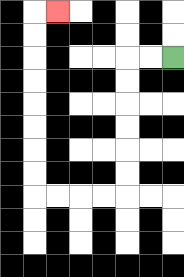{'start': '[7, 2]', 'end': '[2, 0]', 'path_directions': 'L,L,D,D,D,D,D,D,L,L,L,L,U,U,U,U,U,U,U,U,R', 'path_coordinates': '[[7, 2], [6, 2], [5, 2], [5, 3], [5, 4], [5, 5], [5, 6], [5, 7], [5, 8], [4, 8], [3, 8], [2, 8], [1, 8], [1, 7], [1, 6], [1, 5], [1, 4], [1, 3], [1, 2], [1, 1], [1, 0], [2, 0]]'}